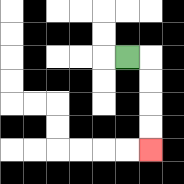{'start': '[5, 2]', 'end': '[6, 6]', 'path_directions': 'R,D,D,D,D', 'path_coordinates': '[[5, 2], [6, 2], [6, 3], [6, 4], [6, 5], [6, 6]]'}